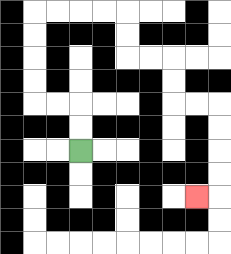{'start': '[3, 6]', 'end': '[8, 8]', 'path_directions': 'U,U,L,L,U,U,U,U,R,R,R,R,D,D,R,R,D,D,R,R,D,D,D,D,L', 'path_coordinates': '[[3, 6], [3, 5], [3, 4], [2, 4], [1, 4], [1, 3], [1, 2], [1, 1], [1, 0], [2, 0], [3, 0], [4, 0], [5, 0], [5, 1], [5, 2], [6, 2], [7, 2], [7, 3], [7, 4], [8, 4], [9, 4], [9, 5], [9, 6], [9, 7], [9, 8], [8, 8]]'}